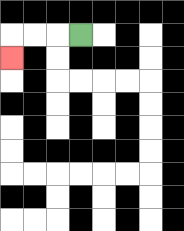{'start': '[3, 1]', 'end': '[0, 2]', 'path_directions': 'L,L,L,D', 'path_coordinates': '[[3, 1], [2, 1], [1, 1], [0, 1], [0, 2]]'}